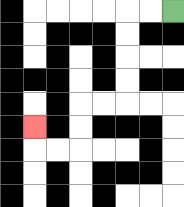{'start': '[7, 0]', 'end': '[1, 5]', 'path_directions': 'L,L,D,D,D,D,L,L,D,D,L,L,U', 'path_coordinates': '[[7, 0], [6, 0], [5, 0], [5, 1], [5, 2], [5, 3], [5, 4], [4, 4], [3, 4], [3, 5], [3, 6], [2, 6], [1, 6], [1, 5]]'}